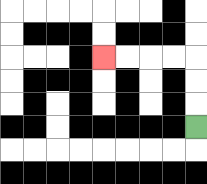{'start': '[8, 5]', 'end': '[4, 2]', 'path_directions': 'U,U,U,L,L,L,L', 'path_coordinates': '[[8, 5], [8, 4], [8, 3], [8, 2], [7, 2], [6, 2], [5, 2], [4, 2]]'}